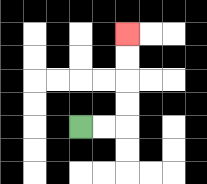{'start': '[3, 5]', 'end': '[5, 1]', 'path_directions': 'R,R,U,U,U,U', 'path_coordinates': '[[3, 5], [4, 5], [5, 5], [5, 4], [5, 3], [5, 2], [5, 1]]'}